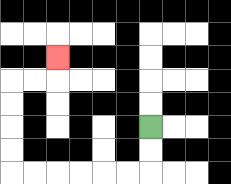{'start': '[6, 5]', 'end': '[2, 2]', 'path_directions': 'D,D,L,L,L,L,L,L,U,U,U,U,R,R,U', 'path_coordinates': '[[6, 5], [6, 6], [6, 7], [5, 7], [4, 7], [3, 7], [2, 7], [1, 7], [0, 7], [0, 6], [0, 5], [0, 4], [0, 3], [1, 3], [2, 3], [2, 2]]'}